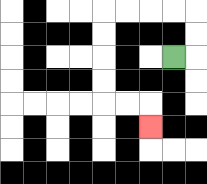{'start': '[7, 2]', 'end': '[6, 5]', 'path_directions': 'R,U,U,L,L,L,L,D,D,D,D,R,R,D', 'path_coordinates': '[[7, 2], [8, 2], [8, 1], [8, 0], [7, 0], [6, 0], [5, 0], [4, 0], [4, 1], [4, 2], [4, 3], [4, 4], [5, 4], [6, 4], [6, 5]]'}